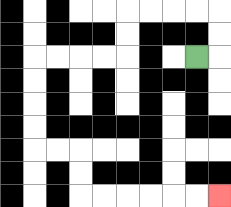{'start': '[8, 2]', 'end': '[9, 8]', 'path_directions': 'R,U,U,L,L,L,L,D,D,L,L,L,L,D,D,D,D,R,R,D,D,R,R,R,R,R,R', 'path_coordinates': '[[8, 2], [9, 2], [9, 1], [9, 0], [8, 0], [7, 0], [6, 0], [5, 0], [5, 1], [5, 2], [4, 2], [3, 2], [2, 2], [1, 2], [1, 3], [1, 4], [1, 5], [1, 6], [2, 6], [3, 6], [3, 7], [3, 8], [4, 8], [5, 8], [6, 8], [7, 8], [8, 8], [9, 8]]'}